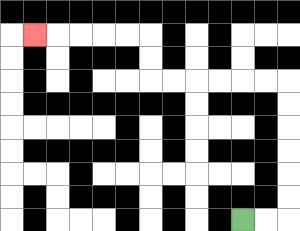{'start': '[10, 9]', 'end': '[1, 1]', 'path_directions': 'R,R,U,U,U,U,U,U,L,L,L,L,L,L,U,U,L,L,L,L,L', 'path_coordinates': '[[10, 9], [11, 9], [12, 9], [12, 8], [12, 7], [12, 6], [12, 5], [12, 4], [12, 3], [11, 3], [10, 3], [9, 3], [8, 3], [7, 3], [6, 3], [6, 2], [6, 1], [5, 1], [4, 1], [3, 1], [2, 1], [1, 1]]'}